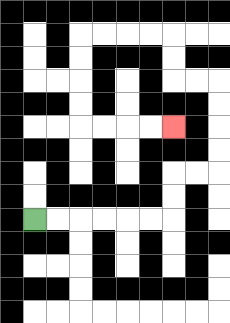{'start': '[1, 9]', 'end': '[7, 5]', 'path_directions': 'R,R,R,R,R,R,U,U,R,R,U,U,U,U,L,L,U,U,L,L,L,L,D,D,D,D,R,R,R,R', 'path_coordinates': '[[1, 9], [2, 9], [3, 9], [4, 9], [5, 9], [6, 9], [7, 9], [7, 8], [7, 7], [8, 7], [9, 7], [9, 6], [9, 5], [9, 4], [9, 3], [8, 3], [7, 3], [7, 2], [7, 1], [6, 1], [5, 1], [4, 1], [3, 1], [3, 2], [3, 3], [3, 4], [3, 5], [4, 5], [5, 5], [6, 5], [7, 5]]'}